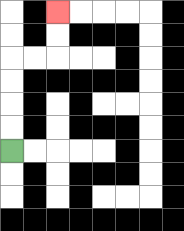{'start': '[0, 6]', 'end': '[2, 0]', 'path_directions': 'U,U,U,U,R,R,U,U', 'path_coordinates': '[[0, 6], [0, 5], [0, 4], [0, 3], [0, 2], [1, 2], [2, 2], [2, 1], [2, 0]]'}